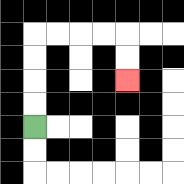{'start': '[1, 5]', 'end': '[5, 3]', 'path_directions': 'U,U,U,U,R,R,R,R,D,D', 'path_coordinates': '[[1, 5], [1, 4], [1, 3], [1, 2], [1, 1], [2, 1], [3, 1], [4, 1], [5, 1], [5, 2], [5, 3]]'}